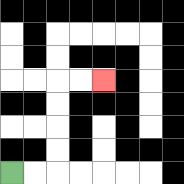{'start': '[0, 7]', 'end': '[4, 3]', 'path_directions': 'R,R,U,U,U,U,R,R', 'path_coordinates': '[[0, 7], [1, 7], [2, 7], [2, 6], [2, 5], [2, 4], [2, 3], [3, 3], [4, 3]]'}